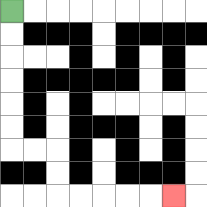{'start': '[0, 0]', 'end': '[7, 8]', 'path_directions': 'D,D,D,D,D,D,R,R,D,D,R,R,R,R,R', 'path_coordinates': '[[0, 0], [0, 1], [0, 2], [0, 3], [0, 4], [0, 5], [0, 6], [1, 6], [2, 6], [2, 7], [2, 8], [3, 8], [4, 8], [5, 8], [6, 8], [7, 8]]'}